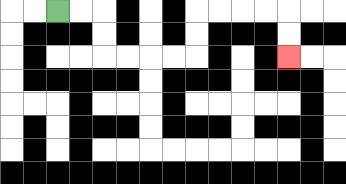{'start': '[2, 0]', 'end': '[12, 2]', 'path_directions': 'R,R,D,D,R,R,R,R,U,U,R,R,R,R,D,D', 'path_coordinates': '[[2, 0], [3, 0], [4, 0], [4, 1], [4, 2], [5, 2], [6, 2], [7, 2], [8, 2], [8, 1], [8, 0], [9, 0], [10, 0], [11, 0], [12, 0], [12, 1], [12, 2]]'}